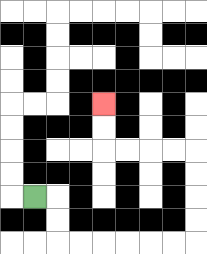{'start': '[1, 8]', 'end': '[4, 4]', 'path_directions': 'R,D,D,R,R,R,R,R,R,U,U,U,U,L,L,L,L,U,U', 'path_coordinates': '[[1, 8], [2, 8], [2, 9], [2, 10], [3, 10], [4, 10], [5, 10], [6, 10], [7, 10], [8, 10], [8, 9], [8, 8], [8, 7], [8, 6], [7, 6], [6, 6], [5, 6], [4, 6], [4, 5], [4, 4]]'}